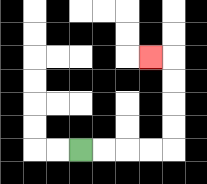{'start': '[3, 6]', 'end': '[6, 2]', 'path_directions': 'R,R,R,R,U,U,U,U,L', 'path_coordinates': '[[3, 6], [4, 6], [5, 6], [6, 6], [7, 6], [7, 5], [7, 4], [7, 3], [7, 2], [6, 2]]'}